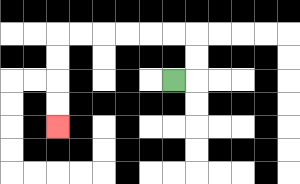{'start': '[7, 3]', 'end': '[2, 5]', 'path_directions': 'R,U,U,L,L,L,L,L,L,D,D,D,D', 'path_coordinates': '[[7, 3], [8, 3], [8, 2], [8, 1], [7, 1], [6, 1], [5, 1], [4, 1], [3, 1], [2, 1], [2, 2], [2, 3], [2, 4], [2, 5]]'}